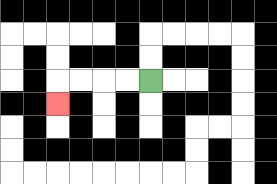{'start': '[6, 3]', 'end': '[2, 4]', 'path_directions': 'L,L,L,L,D', 'path_coordinates': '[[6, 3], [5, 3], [4, 3], [3, 3], [2, 3], [2, 4]]'}